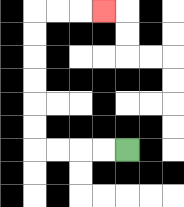{'start': '[5, 6]', 'end': '[4, 0]', 'path_directions': 'L,L,L,L,U,U,U,U,U,U,R,R,R', 'path_coordinates': '[[5, 6], [4, 6], [3, 6], [2, 6], [1, 6], [1, 5], [1, 4], [1, 3], [1, 2], [1, 1], [1, 0], [2, 0], [3, 0], [4, 0]]'}